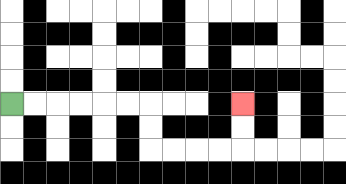{'start': '[0, 4]', 'end': '[10, 4]', 'path_directions': 'R,R,R,R,R,R,D,D,R,R,R,R,U,U', 'path_coordinates': '[[0, 4], [1, 4], [2, 4], [3, 4], [4, 4], [5, 4], [6, 4], [6, 5], [6, 6], [7, 6], [8, 6], [9, 6], [10, 6], [10, 5], [10, 4]]'}